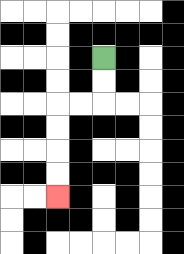{'start': '[4, 2]', 'end': '[2, 8]', 'path_directions': 'D,D,L,L,D,D,D,D', 'path_coordinates': '[[4, 2], [4, 3], [4, 4], [3, 4], [2, 4], [2, 5], [2, 6], [2, 7], [2, 8]]'}